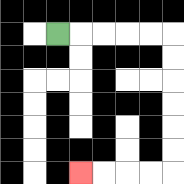{'start': '[2, 1]', 'end': '[3, 7]', 'path_directions': 'R,R,R,R,R,D,D,D,D,D,D,L,L,L,L', 'path_coordinates': '[[2, 1], [3, 1], [4, 1], [5, 1], [6, 1], [7, 1], [7, 2], [7, 3], [7, 4], [7, 5], [7, 6], [7, 7], [6, 7], [5, 7], [4, 7], [3, 7]]'}